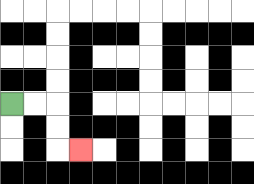{'start': '[0, 4]', 'end': '[3, 6]', 'path_directions': 'R,R,D,D,R', 'path_coordinates': '[[0, 4], [1, 4], [2, 4], [2, 5], [2, 6], [3, 6]]'}